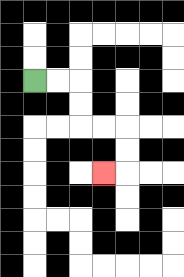{'start': '[1, 3]', 'end': '[4, 7]', 'path_directions': 'R,R,D,D,R,R,D,D,L', 'path_coordinates': '[[1, 3], [2, 3], [3, 3], [3, 4], [3, 5], [4, 5], [5, 5], [5, 6], [5, 7], [4, 7]]'}